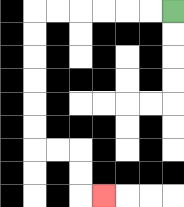{'start': '[7, 0]', 'end': '[4, 8]', 'path_directions': 'L,L,L,L,L,L,D,D,D,D,D,D,R,R,D,D,R', 'path_coordinates': '[[7, 0], [6, 0], [5, 0], [4, 0], [3, 0], [2, 0], [1, 0], [1, 1], [1, 2], [1, 3], [1, 4], [1, 5], [1, 6], [2, 6], [3, 6], [3, 7], [3, 8], [4, 8]]'}